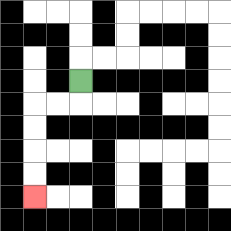{'start': '[3, 3]', 'end': '[1, 8]', 'path_directions': 'D,L,L,D,D,D,D', 'path_coordinates': '[[3, 3], [3, 4], [2, 4], [1, 4], [1, 5], [1, 6], [1, 7], [1, 8]]'}